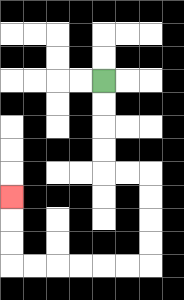{'start': '[4, 3]', 'end': '[0, 8]', 'path_directions': 'D,D,D,D,R,R,D,D,D,D,L,L,L,L,L,L,U,U,U', 'path_coordinates': '[[4, 3], [4, 4], [4, 5], [4, 6], [4, 7], [5, 7], [6, 7], [6, 8], [6, 9], [6, 10], [6, 11], [5, 11], [4, 11], [3, 11], [2, 11], [1, 11], [0, 11], [0, 10], [0, 9], [0, 8]]'}